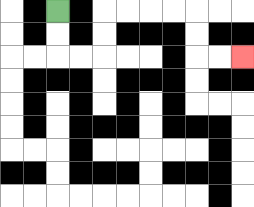{'start': '[2, 0]', 'end': '[10, 2]', 'path_directions': 'D,D,R,R,U,U,R,R,R,R,D,D,R,R', 'path_coordinates': '[[2, 0], [2, 1], [2, 2], [3, 2], [4, 2], [4, 1], [4, 0], [5, 0], [6, 0], [7, 0], [8, 0], [8, 1], [8, 2], [9, 2], [10, 2]]'}